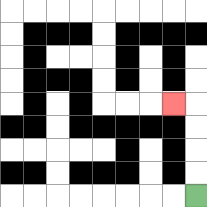{'start': '[8, 8]', 'end': '[7, 4]', 'path_directions': 'U,U,U,U,L', 'path_coordinates': '[[8, 8], [8, 7], [8, 6], [8, 5], [8, 4], [7, 4]]'}